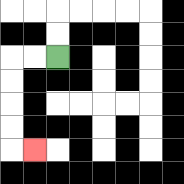{'start': '[2, 2]', 'end': '[1, 6]', 'path_directions': 'L,L,D,D,D,D,R', 'path_coordinates': '[[2, 2], [1, 2], [0, 2], [0, 3], [0, 4], [0, 5], [0, 6], [1, 6]]'}